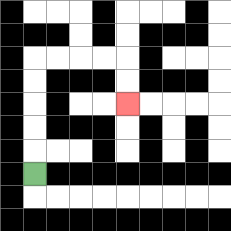{'start': '[1, 7]', 'end': '[5, 4]', 'path_directions': 'U,U,U,U,U,R,R,R,R,D,D', 'path_coordinates': '[[1, 7], [1, 6], [1, 5], [1, 4], [1, 3], [1, 2], [2, 2], [3, 2], [4, 2], [5, 2], [5, 3], [5, 4]]'}